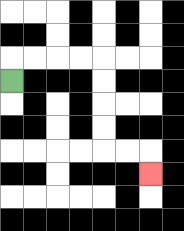{'start': '[0, 3]', 'end': '[6, 7]', 'path_directions': 'U,R,R,R,R,D,D,D,D,R,R,D', 'path_coordinates': '[[0, 3], [0, 2], [1, 2], [2, 2], [3, 2], [4, 2], [4, 3], [4, 4], [4, 5], [4, 6], [5, 6], [6, 6], [6, 7]]'}